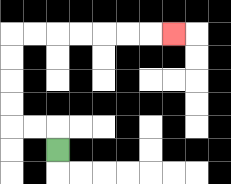{'start': '[2, 6]', 'end': '[7, 1]', 'path_directions': 'U,L,L,U,U,U,U,R,R,R,R,R,R,R', 'path_coordinates': '[[2, 6], [2, 5], [1, 5], [0, 5], [0, 4], [0, 3], [0, 2], [0, 1], [1, 1], [2, 1], [3, 1], [4, 1], [5, 1], [6, 1], [7, 1]]'}